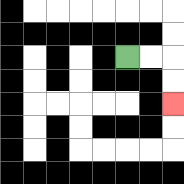{'start': '[5, 2]', 'end': '[7, 4]', 'path_directions': 'R,R,D,D', 'path_coordinates': '[[5, 2], [6, 2], [7, 2], [7, 3], [7, 4]]'}